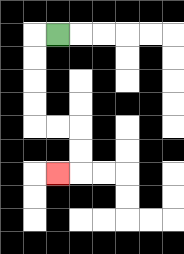{'start': '[2, 1]', 'end': '[2, 7]', 'path_directions': 'L,D,D,D,D,R,R,D,D,L', 'path_coordinates': '[[2, 1], [1, 1], [1, 2], [1, 3], [1, 4], [1, 5], [2, 5], [3, 5], [3, 6], [3, 7], [2, 7]]'}